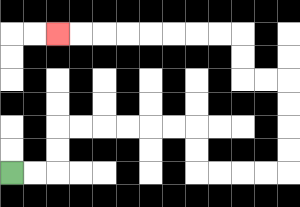{'start': '[0, 7]', 'end': '[2, 1]', 'path_directions': 'R,R,U,U,R,R,R,R,R,R,D,D,R,R,R,R,U,U,U,U,L,L,U,U,L,L,L,L,L,L,L,L', 'path_coordinates': '[[0, 7], [1, 7], [2, 7], [2, 6], [2, 5], [3, 5], [4, 5], [5, 5], [6, 5], [7, 5], [8, 5], [8, 6], [8, 7], [9, 7], [10, 7], [11, 7], [12, 7], [12, 6], [12, 5], [12, 4], [12, 3], [11, 3], [10, 3], [10, 2], [10, 1], [9, 1], [8, 1], [7, 1], [6, 1], [5, 1], [4, 1], [3, 1], [2, 1]]'}